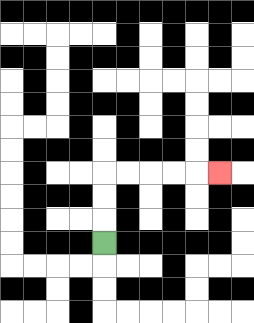{'start': '[4, 10]', 'end': '[9, 7]', 'path_directions': 'U,U,U,R,R,R,R,R', 'path_coordinates': '[[4, 10], [4, 9], [4, 8], [4, 7], [5, 7], [6, 7], [7, 7], [8, 7], [9, 7]]'}